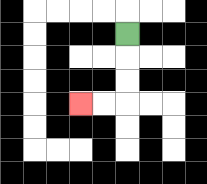{'start': '[5, 1]', 'end': '[3, 4]', 'path_directions': 'D,D,D,L,L', 'path_coordinates': '[[5, 1], [5, 2], [5, 3], [5, 4], [4, 4], [3, 4]]'}